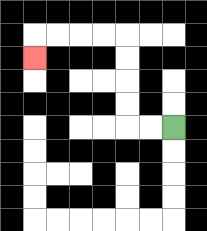{'start': '[7, 5]', 'end': '[1, 2]', 'path_directions': 'L,L,U,U,U,U,L,L,L,L,D', 'path_coordinates': '[[7, 5], [6, 5], [5, 5], [5, 4], [5, 3], [5, 2], [5, 1], [4, 1], [3, 1], [2, 1], [1, 1], [1, 2]]'}